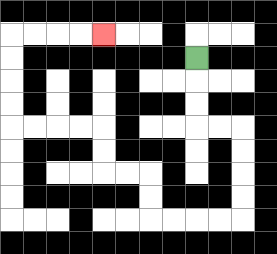{'start': '[8, 2]', 'end': '[4, 1]', 'path_directions': 'D,D,D,R,R,D,D,D,D,L,L,L,L,U,U,L,L,U,U,L,L,L,L,U,U,U,U,R,R,R,R', 'path_coordinates': '[[8, 2], [8, 3], [8, 4], [8, 5], [9, 5], [10, 5], [10, 6], [10, 7], [10, 8], [10, 9], [9, 9], [8, 9], [7, 9], [6, 9], [6, 8], [6, 7], [5, 7], [4, 7], [4, 6], [4, 5], [3, 5], [2, 5], [1, 5], [0, 5], [0, 4], [0, 3], [0, 2], [0, 1], [1, 1], [2, 1], [3, 1], [4, 1]]'}